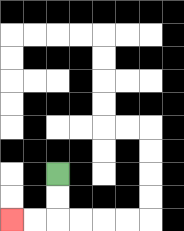{'start': '[2, 7]', 'end': '[0, 9]', 'path_directions': 'D,D,L,L', 'path_coordinates': '[[2, 7], [2, 8], [2, 9], [1, 9], [0, 9]]'}